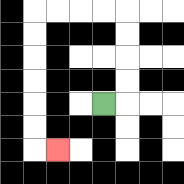{'start': '[4, 4]', 'end': '[2, 6]', 'path_directions': 'R,U,U,U,U,L,L,L,L,D,D,D,D,D,D,R', 'path_coordinates': '[[4, 4], [5, 4], [5, 3], [5, 2], [5, 1], [5, 0], [4, 0], [3, 0], [2, 0], [1, 0], [1, 1], [1, 2], [1, 3], [1, 4], [1, 5], [1, 6], [2, 6]]'}